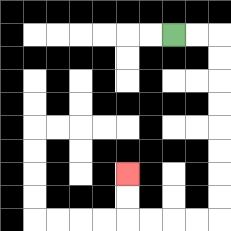{'start': '[7, 1]', 'end': '[5, 7]', 'path_directions': 'R,R,D,D,D,D,D,D,D,D,L,L,L,L,U,U', 'path_coordinates': '[[7, 1], [8, 1], [9, 1], [9, 2], [9, 3], [9, 4], [9, 5], [9, 6], [9, 7], [9, 8], [9, 9], [8, 9], [7, 9], [6, 9], [5, 9], [5, 8], [5, 7]]'}